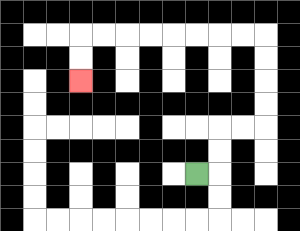{'start': '[8, 7]', 'end': '[3, 3]', 'path_directions': 'R,U,U,R,R,U,U,U,U,L,L,L,L,L,L,L,L,D,D', 'path_coordinates': '[[8, 7], [9, 7], [9, 6], [9, 5], [10, 5], [11, 5], [11, 4], [11, 3], [11, 2], [11, 1], [10, 1], [9, 1], [8, 1], [7, 1], [6, 1], [5, 1], [4, 1], [3, 1], [3, 2], [3, 3]]'}